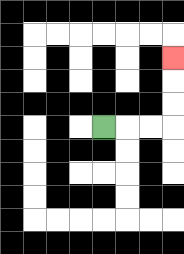{'start': '[4, 5]', 'end': '[7, 2]', 'path_directions': 'R,R,R,U,U,U', 'path_coordinates': '[[4, 5], [5, 5], [6, 5], [7, 5], [7, 4], [7, 3], [7, 2]]'}